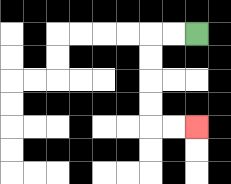{'start': '[8, 1]', 'end': '[8, 5]', 'path_directions': 'L,L,D,D,D,D,R,R', 'path_coordinates': '[[8, 1], [7, 1], [6, 1], [6, 2], [6, 3], [6, 4], [6, 5], [7, 5], [8, 5]]'}